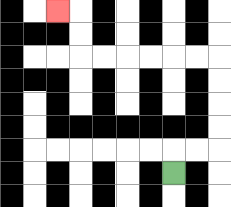{'start': '[7, 7]', 'end': '[2, 0]', 'path_directions': 'U,R,R,U,U,U,U,L,L,L,L,L,L,U,U,L', 'path_coordinates': '[[7, 7], [7, 6], [8, 6], [9, 6], [9, 5], [9, 4], [9, 3], [9, 2], [8, 2], [7, 2], [6, 2], [5, 2], [4, 2], [3, 2], [3, 1], [3, 0], [2, 0]]'}